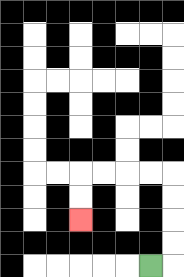{'start': '[6, 11]', 'end': '[3, 9]', 'path_directions': 'R,U,U,U,U,L,L,L,L,D,D', 'path_coordinates': '[[6, 11], [7, 11], [7, 10], [7, 9], [7, 8], [7, 7], [6, 7], [5, 7], [4, 7], [3, 7], [3, 8], [3, 9]]'}